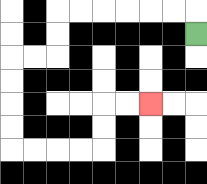{'start': '[8, 1]', 'end': '[6, 4]', 'path_directions': 'U,L,L,L,L,L,L,D,D,L,L,D,D,D,D,R,R,R,R,U,U,R,R', 'path_coordinates': '[[8, 1], [8, 0], [7, 0], [6, 0], [5, 0], [4, 0], [3, 0], [2, 0], [2, 1], [2, 2], [1, 2], [0, 2], [0, 3], [0, 4], [0, 5], [0, 6], [1, 6], [2, 6], [3, 6], [4, 6], [4, 5], [4, 4], [5, 4], [6, 4]]'}